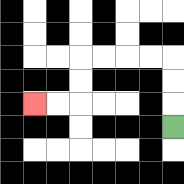{'start': '[7, 5]', 'end': '[1, 4]', 'path_directions': 'U,U,U,L,L,L,L,D,D,L,L', 'path_coordinates': '[[7, 5], [7, 4], [7, 3], [7, 2], [6, 2], [5, 2], [4, 2], [3, 2], [3, 3], [3, 4], [2, 4], [1, 4]]'}